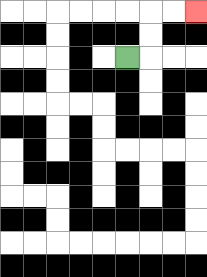{'start': '[5, 2]', 'end': '[8, 0]', 'path_directions': 'R,U,U,R,R', 'path_coordinates': '[[5, 2], [6, 2], [6, 1], [6, 0], [7, 0], [8, 0]]'}